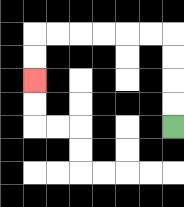{'start': '[7, 5]', 'end': '[1, 3]', 'path_directions': 'U,U,U,U,L,L,L,L,L,L,D,D', 'path_coordinates': '[[7, 5], [7, 4], [7, 3], [7, 2], [7, 1], [6, 1], [5, 1], [4, 1], [3, 1], [2, 1], [1, 1], [1, 2], [1, 3]]'}